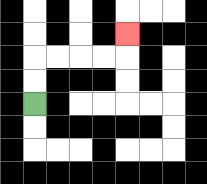{'start': '[1, 4]', 'end': '[5, 1]', 'path_directions': 'U,U,R,R,R,R,U', 'path_coordinates': '[[1, 4], [1, 3], [1, 2], [2, 2], [3, 2], [4, 2], [5, 2], [5, 1]]'}